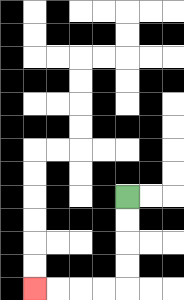{'start': '[5, 8]', 'end': '[1, 12]', 'path_directions': 'D,D,D,D,L,L,L,L', 'path_coordinates': '[[5, 8], [5, 9], [5, 10], [5, 11], [5, 12], [4, 12], [3, 12], [2, 12], [1, 12]]'}